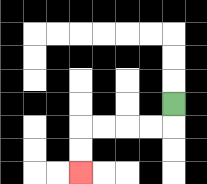{'start': '[7, 4]', 'end': '[3, 7]', 'path_directions': 'D,L,L,L,L,D,D', 'path_coordinates': '[[7, 4], [7, 5], [6, 5], [5, 5], [4, 5], [3, 5], [3, 6], [3, 7]]'}